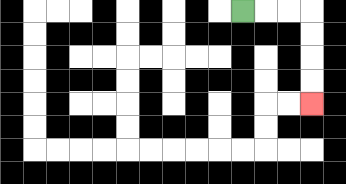{'start': '[10, 0]', 'end': '[13, 4]', 'path_directions': 'R,R,R,D,D,D,D', 'path_coordinates': '[[10, 0], [11, 0], [12, 0], [13, 0], [13, 1], [13, 2], [13, 3], [13, 4]]'}